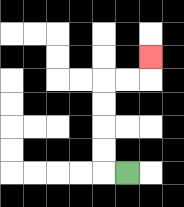{'start': '[5, 7]', 'end': '[6, 2]', 'path_directions': 'L,U,U,U,U,R,R,U', 'path_coordinates': '[[5, 7], [4, 7], [4, 6], [4, 5], [4, 4], [4, 3], [5, 3], [6, 3], [6, 2]]'}